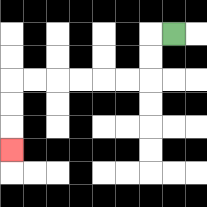{'start': '[7, 1]', 'end': '[0, 6]', 'path_directions': 'L,D,D,L,L,L,L,L,L,D,D,D', 'path_coordinates': '[[7, 1], [6, 1], [6, 2], [6, 3], [5, 3], [4, 3], [3, 3], [2, 3], [1, 3], [0, 3], [0, 4], [0, 5], [0, 6]]'}